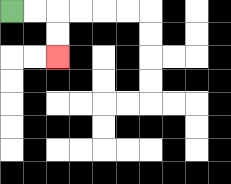{'start': '[0, 0]', 'end': '[2, 2]', 'path_directions': 'R,R,D,D', 'path_coordinates': '[[0, 0], [1, 0], [2, 0], [2, 1], [2, 2]]'}